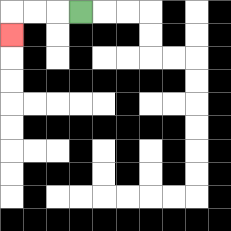{'start': '[3, 0]', 'end': '[0, 1]', 'path_directions': 'L,L,L,D', 'path_coordinates': '[[3, 0], [2, 0], [1, 0], [0, 0], [0, 1]]'}